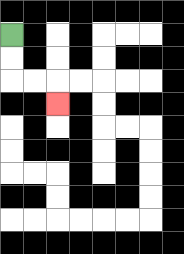{'start': '[0, 1]', 'end': '[2, 4]', 'path_directions': 'D,D,R,R,D', 'path_coordinates': '[[0, 1], [0, 2], [0, 3], [1, 3], [2, 3], [2, 4]]'}